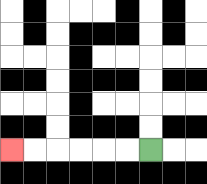{'start': '[6, 6]', 'end': '[0, 6]', 'path_directions': 'L,L,L,L,L,L', 'path_coordinates': '[[6, 6], [5, 6], [4, 6], [3, 6], [2, 6], [1, 6], [0, 6]]'}